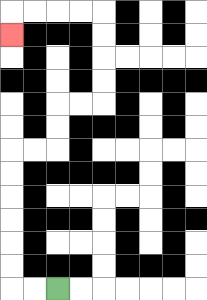{'start': '[2, 12]', 'end': '[0, 1]', 'path_directions': 'L,L,U,U,U,U,U,U,R,R,U,U,R,R,U,U,U,U,L,L,L,L,D', 'path_coordinates': '[[2, 12], [1, 12], [0, 12], [0, 11], [0, 10], [0, 9], [0, 8], [0, 7], [0, 6], [1, 6], [2, 6], [2, 5], [2, 4], [3, 4], [4, 4], [4, 3], [4, 2], [4, 1], [4, 0], [3, 0], [2, 0], [1, 0], [0, 0], [0, 1]]'}